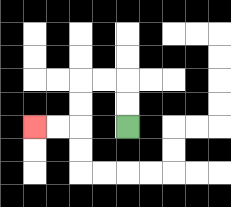{'start': '[5, 5]', 'end': '[1, 5]', 'path_directions': 'U,U,L,L,D,D,L,L', 'path_coordinates': '[[5, 5], [5, 4], [5, 3], [4, 3], [3, 3], [3, 4], [3, 5], [2, 5], [1, 5]]'}